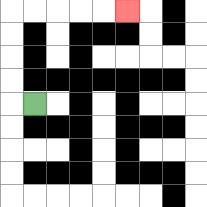{'start': '[1, 4]', 'end': '[5, 0]', 'path_directions': 'L,U,U,U,U,R,R,R,R,R', 'path_coordinates': '[[1, 4], [0, 4], [0, 3], [0, 2], [0, 1], [0, 0], [1, 0], [2, 0], [3, 0], [4, 0], [5, 0]]'}